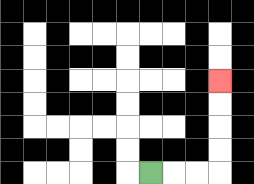{'start': '[6, 7]', 'end': '[9, 3]', 'path_directions': 'R,R,R,U,U,U,U', 'path_coordinates': '[[6, 7], [7, 7], [8, 7], [9, 7], [9, 6], [9, 5], [9, 4], [9, 3]]'}